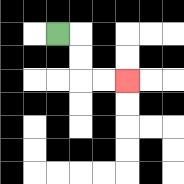{'start': '[2, 1]', 'end': '[5, 3]', 'path_directions': 'R,D,D,R,R', 'path_coordinates': '[[2, 1], [3, 1], [3, 2], [3, 3], [4, 3], [5, 3]]'}